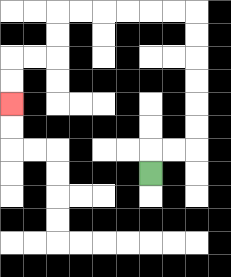{'start': '[6, 7]', 'end': '[0, 4]', 'path_directions': 'U,R,R,U,U,U,U,U,U,L,L,L,L,L,L,D,D,L,L,D,D', 'path_coordinates': '[[6, 7], [6, 6], [7, 6], [8, 6], [8, 5], [8, 4], [8, 3], [8, 2], [8, 1], [8, 0], [7, 0], [6, 0], [5, 0], [4, 0], [3, 0], [2, 0], [2, 1], [2, 2], [1, 2], [0, 2], [0, 3], [0, 4]]'}